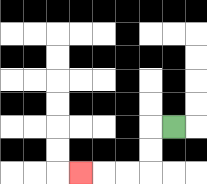{'start': '[7, 5]', 'end': '[3, 7]', 'path_directions': 'L,D,D,L,L,L', 'path_coordinates': '[[7, 5], [6, 5], [6, 6], [6, 7], [5, 7], [4, 7], [3, 7]]'}